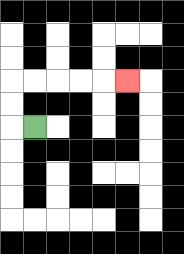{'start': '[1, 5]', 'end': '[5, 3]', 'path_directions': 'L,U,U,R,R,R,R,R', 'path_coordinates': '[[1, 5], [0, 5], [0, 4], [0, 3], [1, 3], [2, 3], [3, 3], [4, 3], [5, 3]]'}